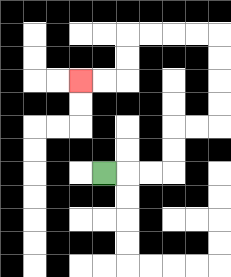{'start': '[4, 7]', 'end': '[3, 3]', 'path_directions': 'R,R,R,U,U,R,R,U,U,U,U,L,L,L,L,D,D,L,L', 'path_coordinates': '[[4, 7], [5, 7], [6, 7], [7, 7], [7, 6], [7, 5], [8, 5], [9, 5], [9, 4], [9, 3], [9, 2], [9, 1], [8, 1], [7, 1], [6, 1], [5, 1], [5, 2], [5, 3], [4, 3], [3, 3]]'}